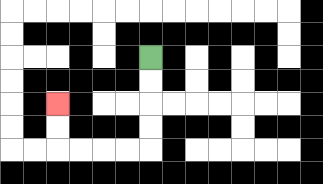{'start': '[6, 2]', 'end': '[2, 4]', 'path_directions': 'D,D,D,D,L,L,L,L,U,U', 'path_coordinates': '[[6, 2], [6, 3], [6, 4], [6, 5], [6, 6], [5, 6], [4, 6], [3, 6], [2, 6], [2, 5], [2, 4]]'}